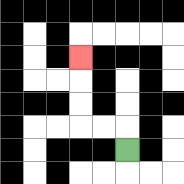{'start': '[5, 6]', 'end': '[3, 2]', 'path_directions': 'U,L,L,U,U,U', 'path_coordinates': '[[5, 6], [5, 5], [4, 5], [3, 5], [3, 4], [3, 3], [3, 2]]'}